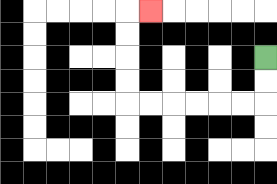{'start': '[11, 2]', 'end': '[6, 0]', 'path_directions': 'D,D,L,L,L,L,L,L,U,U,U,U,R', 'path_coordinates': '[[11, 2], [11, 3], [11, 4], [10, 4], [9, 4], [8, 4], [7, 4], [6, 4], [5, 4], [5, 3], [5, 2], [5, 1], [5, 0], [6, 0]]'}